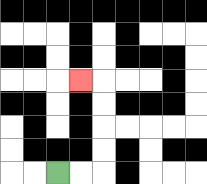{'start': '[2, 7]', 'end': '[3, 3]', 'path_directions': 'R,R,U,U,U,U,L', 'path_coordinates': '[[2, 7], [3, 7], [4, 7], [4, 6], [4, 5], [4, 4], [4, 3], [3, 3]]'}